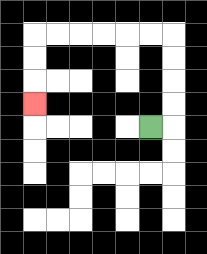{'start': '[6, 5]', 'end': '[1, 4]', 'path_directions': 'R,U,U,U,U,L,L,L,L,L,L,D,D,D', 'path_coordinates': '[[6, 5], [7, 5], [7, 4], [7, 3], [7, 2], [7, 1], [6, 1], [5, 1], [4, 1], [3, 1], [2, 1], [1, 1], [1, 2], [1, 3], [1, 4]]'}